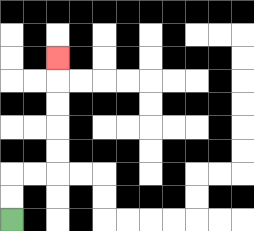{'start': '[0, 9]', 'end': '[2, 2]', 'path_directions': 'U,U,R,R,U,U,U,U,U', 'path_coordinates': '[[0, 9], [0, 8], [0, 7], [1, 7], [2, 7], [2, 6], [2, 5], [2, 4], [2, 3], [2, 2]]'}